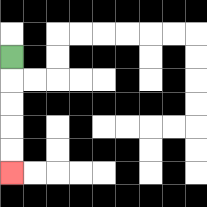{'start': '[0, 2]', 'end': '[0, 7]', 'path_directions': 'D,D,D,D,D', 'path_coordinates': '[[0, 2], [0, 3], [0, 4], [0, 5], [0, 6], [0, 7]]'}